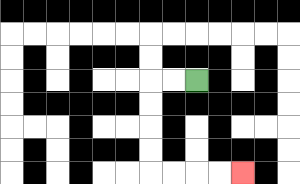{'start': '[8, 3]', 'end': '[10, 7]', 'path_directions': 'L,L,D,D,D,D,R,R,R,R', 'path_coordinates': '[[8, 3], [7, 3], [6, 3], [6, 4], [6, 5], [6, 6], [6, 7], [7, 7], [8, 7], [9, 7], [10, 7]]'}